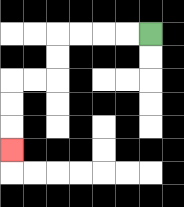{'start': '[6, 1]', 'end': '[0, 6]', 'path_directions': 'L,L,L,L,D,D,L,L,D,D,D', 'path_coordinates': '[[6, 1], [5, 1], [4, 1], [3, 1], [2, 1], [2, 2], [2, 3], [1, 3], [0, 3], [0, 4], [0, 5], [0, 6]]'}